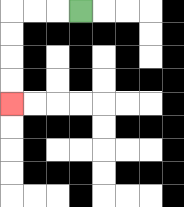{'start': '[3, 0]', 'end': '[0, 4]', 'path_directions': 'L,L,L,D,D,D,D', 'path_coordinates': '[[3, 0], [2, 0], [1, 0], [0, 0], [0, 1], [0, 2], [0, 3], [0, 4]]'}